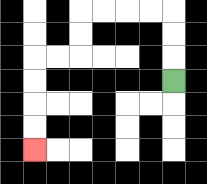{'start': '[7, 3]', 'end': '[1, 6]', 'path_directions': 'U,U,U,L,L,L,L,D,D,L,L,D,D,D,D', 'path_coordinates': '[[7, 3], [7, 2], [7, 1], [7, 0], [6, 0], [5, 0], [4, 0], [3, 0], [3, 1], [3, 2], [2, 2], [1, 2], [1, 3], [1, 4], [1, 5], [1, 6]]'}